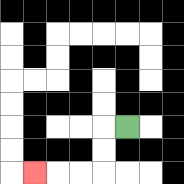{'start': '[5, 5]', 'end': '[1, 7]', 'path_directions': 'L,D,D,L,L,L', 'path_coordinates': '[[5, 5], [4, 5], [4, 6], [4, 7], [3, 7], [2, 7], [1, 7]]'}